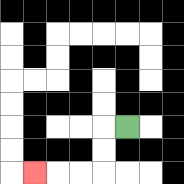{'start': '[5, 5]', 'end': '[1, 7]', 'path_directions': 'L,D,D,L,L,L', 'path_coordinates': '[[5, 5], [4, 5], [4, 6], [4, 7], [3, 7], [2, 7], [1, 7]]'}